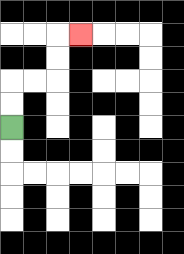{'start': '[0, 5]', 'end': '[3, 1]', 'path_directions': 'U,U,R,R,U,U,R', 'path_coordinates': '[[0, 5], [0, 4], [0, 3], [1, 3], [2, 3], [2, 2], [2, 1], [3, 1]]'}